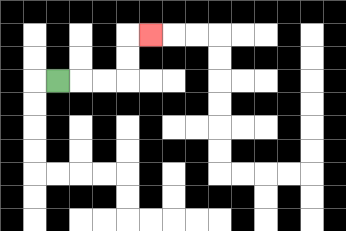{'start': '[2, 3]', 'end': '[6, 1]', 'path_directions': 'R,R,R,U,U,R', 'path_coordinates': '[[2, 3], [3, 3], [4, 3], [5, 3], [5, 2], [5, 1], [6, 1]]'}